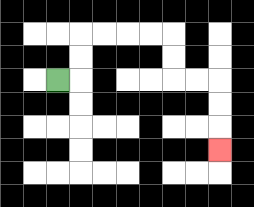{'start': '[2, 3]', 'end': '[9, 6]', 'path_directions': 'R,U,U,R,R,R,R,D,D,R,R,D,D,D', 'path_coordinates': '[[2, 3], [3, 3], [3, 2], [3, 1], [4, 1], [5, 1], [6, 1], [7, 1], [7, 2], [7, 3], [8, 3], [9, 3], [9, 4], [9, 5], [9, 6]]'}